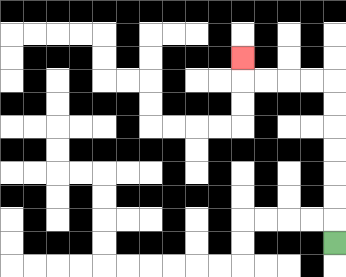{'start': '[14, 10]', 'end': '[10, 2]', 'path_directions': 'U,U,U,U,U,U,U,L,L,L,L,U', 'path_coordinates': '[[14, 10], [14, 9], [14, 8], [14, 7], [14, 6], [14, 5], [14, 4], [14, 3], [13, 3], [12, 3], [11, 3], [10, 3], [10, 2]]'}